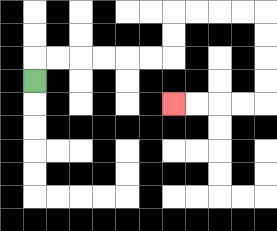{'start': '[1, 3]', 'end': '[7, 4]', 'path_directions': 'U,R,R,R,R,R,R,U,U,R,R,R,R,D,D,D,D,L,L,L,L', 'path_coordinates': '[[1, 3], [1, 2], [2, 2], [3, 2], [4, 2], [5, 2], [6, 2], [7, 2], [7, 1], [7, 0], [8, 0], [9, 0], [10, 0], [11, 0], [11, 1], [11, 2], [11, 3], [11, 4], [10, 4], [9, 4], [8, 4], [7, 4]]'}